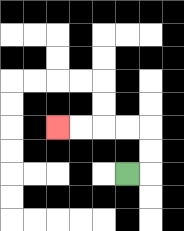{'start': '[5, 7]', 'end': '[2, 5]', 'path_directions': 'R,U,U,L,L,L,L', 'path_coordinates': '[[5, 7], [6, 7], [6, 6], [6, 5], [5, 5], [4, 5], [3, 5], [2, 5]]'}